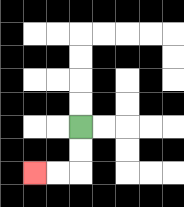{'start': '[3, 5]', 'end': '[1, 7]', 'path_directions': 'D,D,L,L', 'path_coordinates': '[[3, 5], [3, 6], [3, 7], [2, 7], [1, 7]]'}